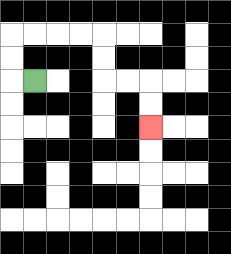{'start': '[1, 3]', 'end': '[6, 5]', 'path_directions': 'L,U,U,R,R,R,R,D,D,R,R,D,D', 'path_coordinates': '[[1, 3], [0, 3], [0, 2], [0, 1], [1, 1], [2, 1], [3, 1], [4, 1], [4, 2], [4, 3], [5, 3], [6, 3], [6, 4], [6, 5]]'}